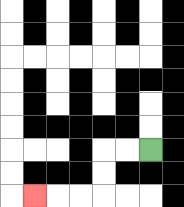{'start': '[6, 6]', 'end': '[1, 8]', 'path_directions': 'L,L,D,D,L,L,L', 'path_coordinates': '[[6, 6], [5, 6], [4, 6], [4, 7], [4, 8], [3, 8], [2, 8], [1, 8]]'}